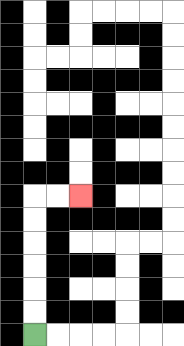{'start': '[1, 14]', 'end': '[3, 8]', 'path_directions': 'U,U,U,U,U,U,R,R', 'path_coordinates': '[[1, 14], [1, 13], [1, 12], [1, 11], [1, 10], [1, 9], [1, 8], [2, 8], [3, 8]]'}